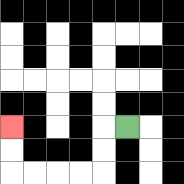{'start': '[5, 5]', 'end': '[0, 5]', 'path_directions': 'L,D,D,L,L,L,L,U,U', 'path_coordinates': '[[5, 5], [4, 5], [4, 6], [4, 7], [3, 7], [2, 7], [1, 7], [0, 7], [0, 6], [0, 5]]'}